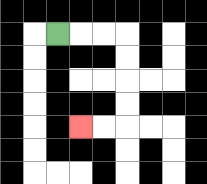{'start': '[2, 1]', 'end': '[3, 5]', 'path_directions': 'R,R,R,D,D,D,D,L,L', 'path_coordinates': '[[2, 1], [3, 1], [4, 1], [5, 1], [5, 2], [5, 3], [5, 4], [5, 5], [4, 5], [3, 5]]'}